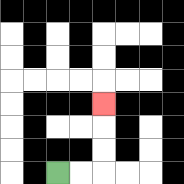{'start': '[2, 7]', 'end': '[4, 4]', 'path_directions': 'R,R,U,U,U', 'path_coordinates': '[[2, 7], [3, 7], [4, 7], [4, 6], [4, 5], [4, 4]]'}